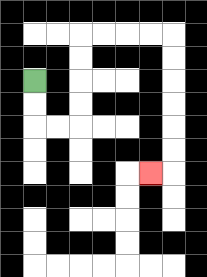{'start': '[1, 3]', 'end': '[6, 7]', 'path_directions': 'D,D,R,R,U,U,U,U,R,R,R,R,D,D,D,D,D,D,L', 'path_coordinates': '[[1, 3], [1, 4], [1, 5], [2, 5], [3, 5], [3, 4], [3, 3], [3, 2], [3, 1], [4, 1], [5, 1], [6, 1], [7, 1], [7, 2], [7, 3], [7, 4], [7, 5], [7, 6], [7, 7], [6, 7]]'}